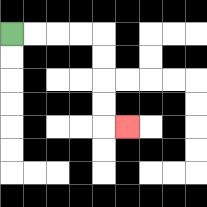{'start': '[0, 1]', 'end': '[5, 5]', 'path_directions': 'R,R,R,R,D,D,D,D,R', 'path_coordinates': '[[0, 1], [1, 1], [2, 1], [3, 1], [4, 1], [4, 2], [4, 3], [4, 4], [4, 5], [5, 5]]'}